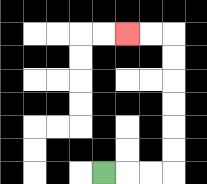{'start': '[4, 7]', 'end': '[5, 1]', 'path_directions': 'R,R,R,U,U,U,U,U,U,L,L', 'path_coordinates': '[[4, 7], [5, 7], [6, 7], [7, 7], [7, 6], [7, 5], [7, 4], [7, 3], [7, 2], [7, 1], [6, 1], [5, 1]]'}